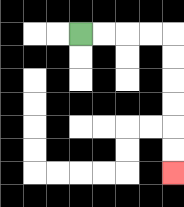{'start': '[3, 1]', 'end': '[7, 7]', 'path_directions': 'R,R,R,R,D,D,D,D,D,D', 'path_coordinates': '[[3, 1], [4, 1], [5, 1], [6, 1], [7, 1], [7, 2], [7, 3], [7, 4], [7, 5], [7, 6], [7, 7]]'}